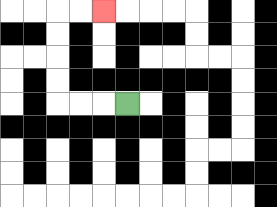{'start': '[5, 4]', 'end': '[4, 0]', 'path_directions': 'L,L,L,U,U,U,U,R,R', 'path_coordinates': '[[5, 4], [4, 4], [3, 4], [2, 4], [2, 3], [2, 2], [2, 1], [2, 0], [3, 0], [4, 0]]'}